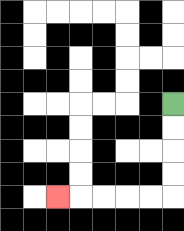{'start': '[7, 4]', 'end': '[2, 8]', 'path_directions': 'D,D,D,D,L,L,L,L,L', 'path_coordinates': '[[7, 4], [7, 5], [7, 6], [7, 7], [7, 8], [6, 8], [5, 8], [4, 8], [3, 8], [2, 8]]'}